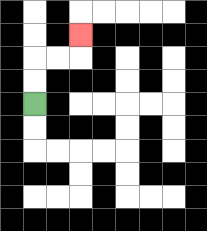{'start': '[1, 4]', 'end': '[3, 1]', 'path_directions': 'U,U,R,R,U', 'path_coordinates': '[[1, 4], [1, 3], [1, 2], [2, 2], [3, 2], [3, 1]]'}